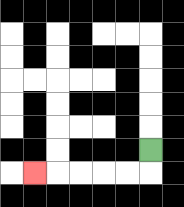{'start': '[6, 6]', 'end': '[1, 7]', 'path_directions': 'D,L,L,L,L,L', 'path_coordinates': '[[6, 6], [6, 7], [5, 7], [4, 7], [3, 7], [2, 7], [1, 7]]'}